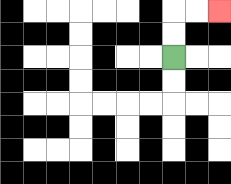{'start': '[7, 2]', 'end': '[9, 0]', 'path_directions': 'U,U,R,R', 'path_coordinates': '[[7, 2], [7, 1], [7, 0], [8, 0], [9, 0]]'}